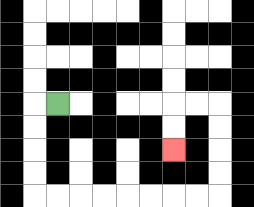{'start': '[2, 4]', 'end': '[7, 6]', 'path_directions': 'L,D,D,D,D,R,R,R,R,R,R,R,R,U,U,U,U,L,L,D,D', 'path_coordinates': '[[2, 4], [1, 4], [1, 5], [1, 6], [1, 7], [1, 8], [2, 8], [3, 8], [4, 8], [5, 8], [6, 8], [7, 8], [8, 8], [9, 8], [9, 7], [9, 6], [9, 5], [9, 4], [8, 4], [7, 4], [7, 5], [7, 6]]'}